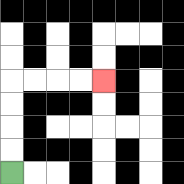{'start': '[0, 7]', 'end': '[4, 3]', 'path_directions': 'U,U,U,U,R,R,R,R', 'path_coordinates': '[[0, 7], [0, 6], [0, 5], [0, 4], [0, 3], [1, 3], [2, 3], [3, 3], [4, 3]]'}